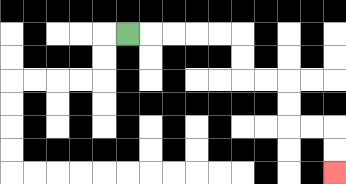{'start': '[5, 1]', 'end': '[14, 7]', 'path_directions': 'R,R,R,R,R,D,D,R,R,D,D,R,R,D,D', 'path_coordinates': '[[5, 1], [6, 1], [7, 1], [8, 1], [9, 1], [10, 1], [10, 2], [10, 3], [11, 3], [12, 3], [12, 4], [12, 5], [13, 5], [14, 5], [14, 6], [14, 7]]'}